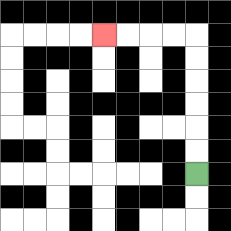{'start': '[8, 7]', 'end': '[4, 1]', 'path_directions': 'U,U,U,U,U,U,L,L,L,L', 'path_coordinates': '[[8, 7], [8, 6], [8, 5], [8, 4], [8, 3], [8, 2], [8, 1], [7, 1], [6, 1], [5, 1], [4, 1]]'}